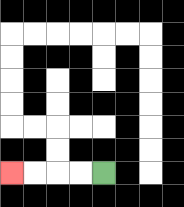{'start': '[4, 7]', 'end': '[0, 7]', 'path_directions': 'L,L,L,L', 'path_coordinates': '[[4, 7], [3, 7], [2, 7], [1, 7], [0, 7]]'}